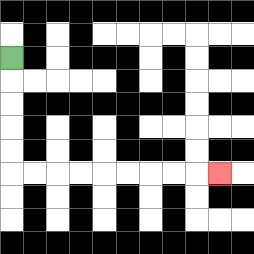{'start': '[0, 2]', 'end': '[9, 7]', 'path_directions': 'D,D,D,D,D,R,R,R,R,R,R,R,R,R', 'path_coordinates': '[[0, 2], [0, 3], [0, 4], [0, 5], [0, 6], [0, 7], [1, 7], [2, 7], [3, 7], [4, 7], [5, 7], [6, 7], [7, 7], [8, 7], [9, 7]]'}